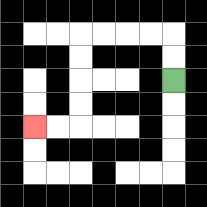{'start': '[7, 3]', 'end': '[1, 5]', 'path_directions': 'U,U,L,L,L,L,D,D,D,D,L,L', 'path_coordinates': '[[7, 3], [7, 2], [7, 1], [6, 1], [5, 1], [4, 1], [3, 1], [3, 2], [3, 3], [3, 4], [3, 5], [2, 5], [1, 5]]'}